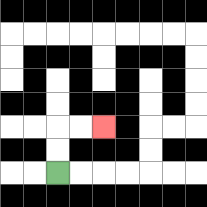{'start': '[2, 7]', 'end': '[4, 5]', 'path_directions': 'U,U,R,R', 'path_coordinates': '[[2, 7], [2, 6], [2, 5], [3, 5], [4, 5]]'}